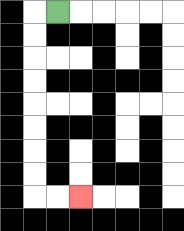{'start': '[2, 0]', 'end': '[3, 8]', 'path_directions': 'L,D,D,D,D,D,D,D,D,R,R', 'path_coordinates': '[[2, 0], [1, 0], [1, 1], [1, 2], [1, 3], [1, 4], [1, 5], [1, 6], [1, 7], [1, 8], [2, 8], [3, 8]]'}